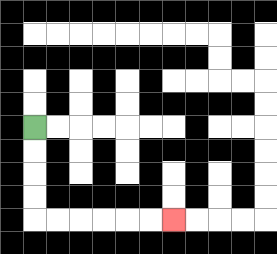{'start': '[1, 5]', 'end': '[7, 9]', 'path_directions': 'D,D,D,D,R,R,R,R,R,R', 'path_coordinates': '[[1, 5], [1, 6], [1, 7], [1, 8], [1, 9], [2, 9], [3, 9], [4, 9], [5, 9], [6, 9], [7, 9]]'}